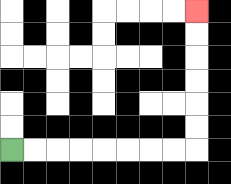{'start': '[0, 6]', 'end': '[8, 0]', 'path_directions': 'R,R,R,R,R,R,R,R,U,U,U,U,U,U', 'path_coordinates': '[[0, 6], [1, 6], [2, 6], [3, 6], [4, 6], [5, 6], [6, 6], [7, 6], [8, 6], [8, 5], [8, 4], [8, 3], [8, 2], [8, 1], [8, 0]]'}